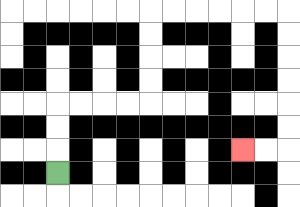{'start': '[2, 7]', 'end': '[10, 6]', 'path_directions': 'U,U,U,R,R,R,R,U,U,U,U,R,R,R,R,R,R,D,D,D,D,D,D,L,L', 'path_coordinates': '[[2, 7], [2, 6], [2, 5], [2, 4], [3, 4], [4, 4], [5, 4], [6, 4], [6, 3], [6, 2], [6, 1], [6, 0], [7, 0], [8, 0], [9, 0], [10, 0], [11, 0], [12, 0], [12, 1], [12, 2], [12, 3], [12, 4], [12, 5], [12, 6], [11, 6], [10, 6]]'}